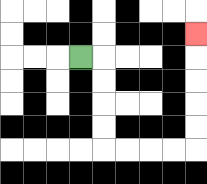{'start': '[3, 2]', 'end': '[8, 1]', 'path_directions': 'R,D,D,D,D,R,R,R,R,U,U,U,U,U', 'path_coordinates': '[[3, 2], [4, 2], [4, 3], [4, 4], [4, 5], [4, 6], [5, 6], [6, 6], [7, 6], [8, 6], [8, 5], [8, 4], [8, 3], [8, 2], [8, 1]]'}